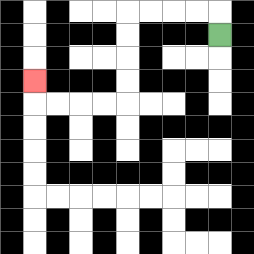{'start': '[9, 1]', 'end': '[1, 3]', 'path_directions': 'U,L,L,L,L,D,D,D,D,L,L,L,L,U', 'path_coordinates': '[[9, 1], [9, 0], [8, 0], [7, 0], [6, 0], [5, 0], [5, 1], [5, 2], [5, 3], [5, 4], [4, 4], [3, 4], [2, 4], [1, 4], [1, 3]]'}